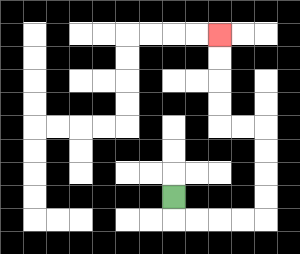{'start': '[7, 8]', 'end': '[9, 1]', 'path_directions': 'D,R,R,R,R,U,U,U,U,L,L,U,U,U,U', 'path_coordinates': '[[7, 8], [7, 9], [8, 9], [9, 9], [10, 9], [11, 9], [11, 8], [11, 7], [11, 6], [11, 5], [10, 5], [9, 5], [9, 4], [9, 3], [9, 2], [9, 1]]'}